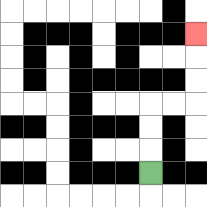{'start': '[6, 7]', 'end': '[8, 1]', 'path_directions': 'U,U,U,R,R,U,U,U', 'path_coordinates': '[[6, 7], [6, 6], [6, 5], [6, 4], [7, 4], [8, 4], [8, 3], [8, 2], [8, 1]]'}